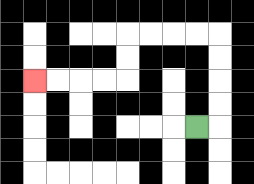{'start': '[8, 5]', 'end': '[1, 3]', 'path_directions': 'R,U,U,U,U,L,L,L,L,D,D,L,L,L,L', 'path_coordinates': '[[8, 5], [9, 5], [9, 4], [9, 3], [9, 2], [9, 1], [8, 1], [7, 1], [6, 1], [5, 1], [5, 2], [5, 3], [4, 3], [3, 3], [2, 3], [1, 3]]'}